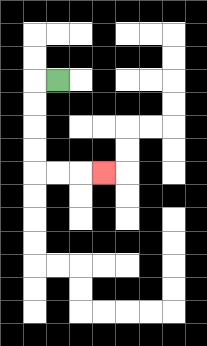{'start': '[2, 3]', 'end': '[4, 7]', 'path_directions': 'L,D,D,D,D,R,R,R', 'path_coordinates': '[[2, 3], [1, 3], [1, 4], [1, 5], [1, 6], [1, 7], [2, 7], [3, 7], [4, 7]]'}